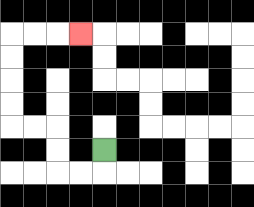{'start': '[4, 6]', 'end': '[3, 1]', 'path_directions': 'D,L,L,U,U,L,L,U,U,U,U,R,R,R', 'path_coordinates': '[[4, 6], [4, 7], [3, 7], [2, 7], [2, 6], [2, 5], [1, 5], [0, 5], [0, 4], [0, 3], [0, 2], [0, 1], [1, 1], [2, 1], [3, 1]]'}